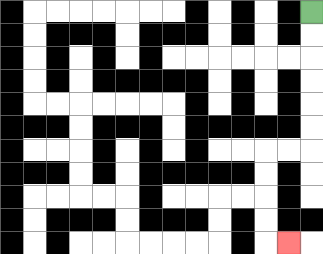{'start': '[13, 0]', 'end': '[12, 10]', 'path_directions': 'D,D,D,D,D,D,L,L,D,D,D,D,R', 'path_coordinates': '[[13, 0], [13, 1], [13, 2], [13, 3], [13, 4], [13, 5], [13, 6], [12, 6], [11, 6], [11, 7], [11, 8], [11, 9], [11, 10], [12, 10]]'}